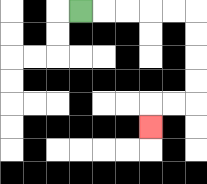{'start': '[3, 0]', 'end': '[6, 5]', 'path_directions': 'R,R,R,R,R,D,D,D,D,L,L,D', 'path_coordinates': '[[3, 0], [4, 0], [5, 0], [6, 0], [7, 0], [8, 0], [8, 1], [8, 2], [8, 3], [8, 4], [7, 4], [6, 4], [6, 5]]'}